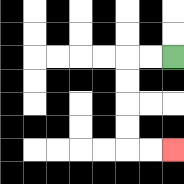{'start': '[7, 2]', 'end': '[7, 6]', 'path_directions': 'L,L,D,D,D,D,R,R', 'path_coordinates': '[[7, 2], [6, 2], [5, 2], [5, 3], [5, 4], [5, 5], [5, 6], [6, 6], [7, 6]]'}